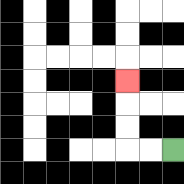{'start': '[7, 6]', 'end': '[5, 3]', 'path_directions': 'L,L,U,U,U', 'path_coordinates': '[[7, 6], [6, 6], [5, 6], [5, 5], [5, 4], [5, 3]]'}